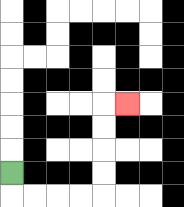{'start': '[0, 7]', 'end': '[5, 4]', 'path_directions': 'D,R,R,R,R,U,U,U,U,R', 'path_coordinates': '[[0, 7], [0, 8], [1, 8], [2, 8], [3, 8], [4, 8], [4, 7], [4, 6], [4, 5], [4, 4], [5, 4]]'}